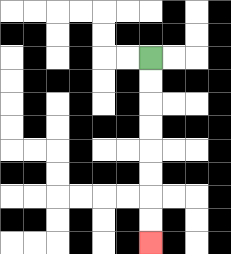{'start': '[6, 2]', 'end': '[6, 10]', 'path_directions': 'D,D,D,D,D,D,D,D', 'path_coordinates': '[[6, 2], [6, 3], [6, 4], [6, 5], [6, 6], [6, 7], [6, 8], [6, 9], [6, 10]]'}